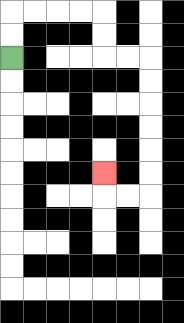{'start': '[0, 2]', 'end': '[4, 7]', 'path_directions': 'U,U,R,R,R,R,D,D,R,R,D,D,D,D,D,D,L,L,U', 'path_coordinates': '[[0, 2], [0, 1], [0, 0], [1, 0], [2, 0], [3, 0], [4, 0], [4, 1], [4, 2], [5, 2], [6, 2], [6, 3], [6, 4], [6, 5], [6, 6], [6, 7], [6, 8], [5, 8], [4, 8], [4, 7]]'}